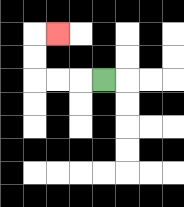{'start': '[4, 3]', 'end': '[2, 1]', 'path_directions': 'L,L,L,U,U,R', 'path_coordinates': '[[4, 3], [3, 3], [2, 3], [1, 3], [1, 2], [1, 1], [2, 1]]'}